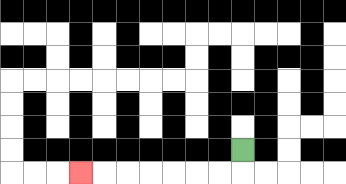{'start': '[10, 6]', 'end': '[3, 7]', 'path_directions': 'D,L,L,L,L,L,L,L', 'path_coordinates': '[[10, 6], [10, 7], [9, 7], [8, 7], [7, 7], [6, 7], [5, 7], [4, 7], [3, 7]]'}